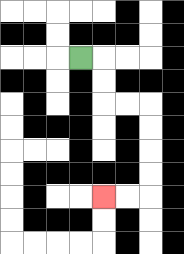{'start': '[3, 2]', 'end': '[4, 8]', 'path_directions': 'R,D,D,R,R,D,D,D,D,L,L', 'path_coordinates': '[[3, 2], [4, 2], [4, 3], [4, 4], [5, 4], [6, 4], [6, 5], [6, 6], [6, 7], [6, 8], [5, 8], [4, 8]]'}